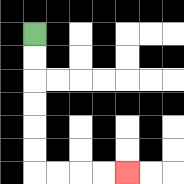{'start': '[1, 1]', 'end': '[5, 7]', 'path_directions': 'D,D,D,D,D,D,R,R,R,R', 'path_coordinates': '[[1, 1], [1, 2], [1, 3], [1, 4], [1, 5], [1, 6], [1, 7], [2, 7], [3, 7], [4, 7], [5, 7]]'}